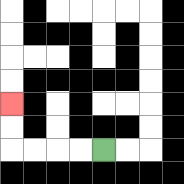{'start': '[4, 6]', 'end': '[0, 4]', 'path_directions': 'L,L,L,L,U,U', 'path_coordinates': '[[4, 6], [3, 6], [2, 6], [1, 6], [0, 6], [0, 5], [0, 4]]'}